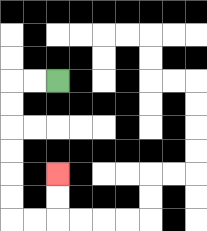{'start': '[2, 3]', 'end': '[2, 7]', 'path_directions': 'L,L,D,D,D,D,D,D,R,R,U,U', 'path_coordinates': '[[2, 3], [1, 3], [0, 3], [0, 4], [0, 5], [0, 6], [0, 7], [0, 8], [0, 9], [1, 9], [2, 9], [2, 8], [2, 7]]'}